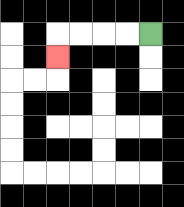{'start': '[6, 1]', 'end': '[2, 2]', 'path_directions': 'L,L,L,L,D', 'path_coordinates': '[[6, 1], [5, 1], [4, 1], [3, 1], [2, 1], [2, 2]]'}